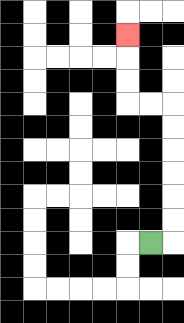{'start': '[6, 10]', 'end': '[5, 1]', 'path_directions': 'R,U,U,U,U,U,U,L,L,U,U,U', 'path_coordinates': '[[6, 10], [7, 10], [7, 9], [7, 8], [7, 7], [7, 6], [7, 5], [7, 4], [6, 4], [5, 4], [5, 3], [5, 2], [5, 1]]'}